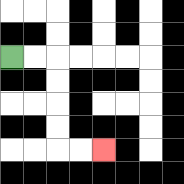{'start': '[0, 2]', 'end': '[4, 6]', 'path_directions': 'R,R,D,D,D,D,R,R', 'path_coordinates': '[[0, 2], [1, 2], [2, 2], [2, 3], [2, 4], [2, 5], [2, 6], [3, 6], [4, 6]]'}